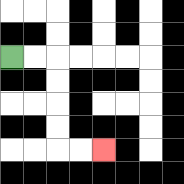{'start': '[0, 2]', 'end': '[4, 6]', 'path_directions': 'R,R,D,D,D,D,R,R', 'path_coordinates': '[[0, 2], [1, 2], [2, 2], [2, 3], [2, 4], [2, 5], [2, 6], [3, 6], [4, 6]]'}